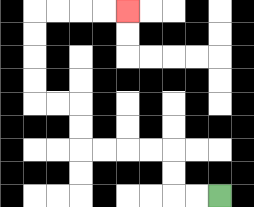{'start': '[9, 8]', 'end': '[5, 0]', 'path_directions': 'L,L,U,U,L,L,L,L,U,U,L,L,U,U,U,U,R,R,R,R', 'path_coordinates': '[[9, 8], [8, 8], [7, 8], [7, 7], [7, 6], [6, 6], [5, 6], [4, 6], [3, 6], [3, 5], [3, 4], [2, 4], [1, 4], [1, 3], [1, 2], [1, 1], [1, 0], [2, 0], [3, 0], [4, 0], [5, 0]]'}